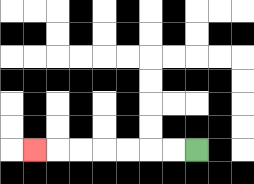{'start': '[8, 6]', 'end': '[1, 6]', 'path_directions': 'L,L,L,L,L,L,L', 'path_coordinates': '[[8, 6], [7, 6], [6, 6], [5, 6], [4, 6], [3, 6], [2, 6], [1, 6]]'}